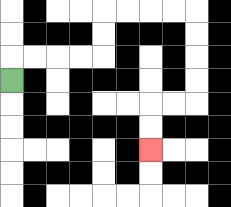{'start': '[0, 3]', 'end': '[6, 6]', 'path_directions': 'U,R,R,R,R,U,U,R,R,R,R,D,D,D,D,L,L,D,D', 'path_coordinates': '[[0, 3], [0, 2], [1, 2], [2, 2], [3, 2], [4, 2], [4, 1], [4, 0], [5, 0], [6, 0], [7, 0], [8, 0], [8, 1], [8, 2], [8, 3], [8, 4], [7, 4], [6, 4], [6, 5], [6, 6]]'}